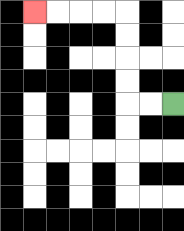{'start': '[7, 4]', 'end': '[1, 0]', 'path_directions': 'L,L,U,U,U,U,L,L,L,L', 'path_coordinates': '[[7, 4], [6, 4], [5, 4], [5, 3], [5, 2], [5, 1], [5, 0], [4, 0], [3, 0], [2, 0], [1, 0]]'}